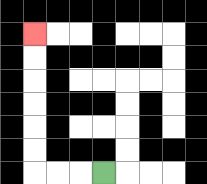{'start': '[4, 7]', 'end': '[1, 1]', 'path_directions': 'L,L,L,U,U,U,U,U,U', 'path_coordinates': '[[4, 7], [3, 7], [2, 7], [1, 7], [1, 6], [1, 5], [1, 4], [1, 3], [1, 2], [1, 1]]'}